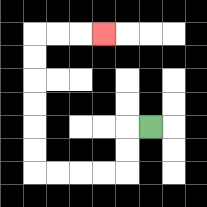{'start': '[6, 5]', 'end': '[4, 1]', 'path_directions': 'L,D,D,L,L,L,L,U,U,U,U,U,U,R,R,R', 'path_coordinates': '[[6, 5], [5, 5], [5, 6], [5, 7], [4, 7], [3, 7], [2, 7], [1, 7], [1, 6], [1, 5], [1, 4], [1, 3], [1, 2], [1, 1], [2, 1], [3, 1], [4, 1]]'}